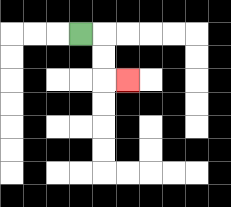{'start': '[3, 1]', 'end': '[5, 3]', 'path_directions': 'R,D,D,R', 'path_coordinates': '[[3, 1], [4, 1], [4, 2], [4, 3], [5, 3]]'}